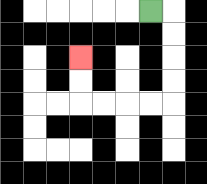{'start': '[6, 0]', 'end': '[3, 2]', 'path_directions': 'R,D,D,D,D,L,L,L,L,U,U', 'path_coordinates': '[[6, 0], [7, 0], [7, 1], [7, 2], [7, 3], [7, 4], [6, 4], [5, 4], [4, 4], [3, 4], [3, 3], [3, 2]]'}